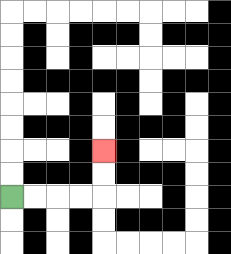{'start': '[0, 8]', 'end': '[4, 6]', 'path_directions': 'R,R,R,R,U,U', 'path_coordinates': '[[0, 8], [1, 8], [2, 8], [3, 8], [4, 8], [4, 7], [4, 6]]'}